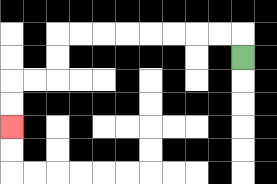{'start': '[10, 2]', 'end': '[0, 5]', 'path_directions': 'U,L,L,L,L,L,L,L,L,D,D,L,L,D,D', 'path_coordinates': '[[10, 2], [10, 1], [9, 1], [8, 1], [7, 1], [6, 1], [5, 1], [4, 1], [3, 1], [2, 1], [2, 2], [2, 3], [1, 3], [0, 3], [0, 4], [0, 5]]'}